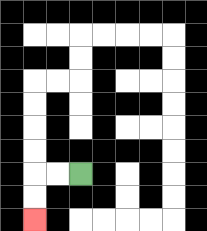{'start': '[3, 7]', 'end': '[1, 9]', 'path_directions': 'L,L,D,D', 'path_coordinates': '[[3, 7], [2, 7], [1, 7], [1, 8], [1, 9]]'}